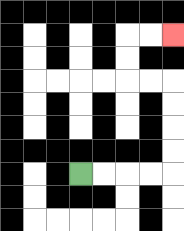{'start': '[3, 7]', 'end': '[7, 1]', 'path_directions': 'R,R,R,R,U,U,U,U,L,L,U,U,R,R', 'path_coordinates': '[[3, 7], [4, 7], [5, 7], [6, 7], [7, 7], [7, 6], [7, 5], [7, 4], [7, 3], [6, 3], [5, 3], [5, 2], [5, 1], [6, 1], [7, 1]]'}